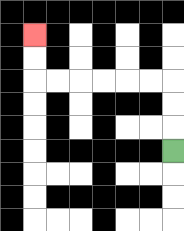{'start': '[7, 6]', 'end': '[1, 1]', 'path_directions': 'U,U,U,L,L,L,L,L,L,U,U', 'path_coordinates': '[[7, 6], [7, 5], [7, 4], [7, 3], [6, 3], [5, 3], [4, 3], [3, 3], [2, 3], [1, 3], [1, 2], [1, 1]]'}